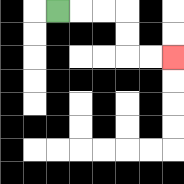{'start': '[2, 0]', 'end': '[7, 2]', 'path_directions': 'R,R,R,D,D,R,R', 'path_coordinates': '[[2, 0], [3, 0], [4, 0], [5, 0], [5, 1], [5, 2], [6, 2], [7, 2]]'}